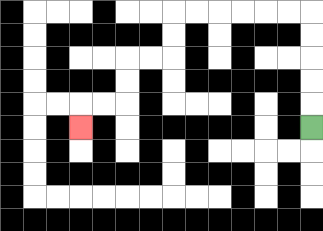{'start': '[13, 5]', 'end': '[3, 5]', 'path_directions': 'U,U,U,U,U,L,L,L,L,L,L,D,D,L,L,D,D,L,L,D', 'path_coordinates': '[[13, 5], [13, 4], [13, 3], [13, 2], [13, 1], [13, 0], [12, 0], [11, 0], [10, 0], [9, 0], [8, 0], [7, 0], [7, 1], [7, 2], [6, 2], [5, 2], [5, 3], [5, 4], [4, 4], [3, 4], [3, 5]]'}